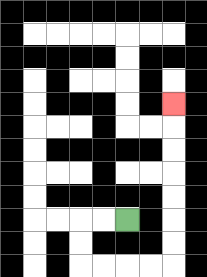{'start': '[5, 9]', 'end': '[7, 4]', 'path_directions': 'L,L,D,D,R,R,R,R,U,U,U,U,U,U,U', 'path_coordinates': '[[5, 9], [4, 9], [3, 9], [3, 10], [3, 11], [4, 11], [5, 11], [6, 11], [7, 11], [7, 10], [7, 9], [7, 8], [7, 7], [7, 6], [7, 5], [7, 4]]'}